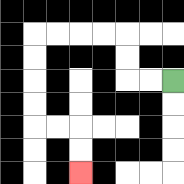{'start': '[7, 3]', 'end': '[3, 7]', 'path_directions': 'L,L,U,U,L,L,L,L,D,D,D,D,R,R,D,D', 'path_coordinates': '[[7, 3], [6, 3], [5, 3], [5, 2], [5, 1], [4, 1], [3, 1], [2, 1], [1, 1], [1, 2], [1, 3], [1, 4], [1, 5], [2, 5], [3, 5], [3, 6], [3, 7]]'}